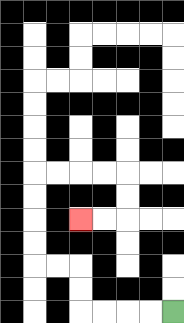{'start': '[7, 13]', 'end': '[3, 9]', 'path_directions': 'L,L,L,L,U,U,L,L,U,U,U,U,R,R,R,R,D,D,L,L', 'path_coordinates': '[[7, 13], [6, 13], [5, 13], [4, 13], [3, 13], [3, 12], [3, 11], [2, 11], [1, 11], [1, 10], [1, 9], [1, 8], [1, 7], [2, 7], [3, 7], [4, 7], [5, 7], [5, 8], [5, 9], [4, 9], [3, 9]]'}